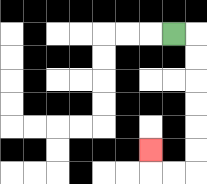{'start': '[7, 1]', 'end': '[6, 6]', 'path_directions': 'R,D,D,D,D,D,D,L,L,U', 'path_coordinates': '[[7, 1], [8, 1], [8, 2], [8, 3], [8, 4], [8, 5], [8, 6], [8, 7], [7, 7], [6, 7], [6, 6]]'}